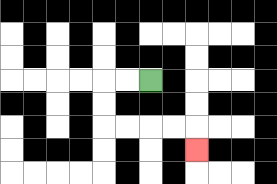{'start': '[6, 3]', 'end': '[8, 6]', 'path_directions': 'L,L,D,D,R,R,R,R,D', 'path_coordinates': '[[6, 3], [5, 3], [4, 3], [4, 4], [4, 5], [5, 5], [6, 5], [7, 5], [8, 5], [8, 6]]'}